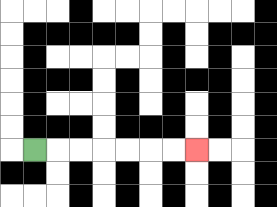{'start': '[1, 6]', 'end': '[8, 6]', 'path_directions': 'R,R,R,R,R,R,R', 'path_coordinates': '[[1, 6], [2, 6], [3, 6], [4, 6], [5, 6], [6, 6], [7, 6], [8, 6]]'}